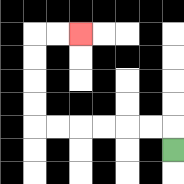{'start': '[7, 6]', 'end': '[3, 1]', 'path_directions': 'U,L,L,L,L,L,L,U,U,U,U,R,R', 'path_coordinates': '[[7, 6], [7, 5], [6, 5], [5, 5], [4, 5], [3, 5], [2, 5], [1, 5], [1, 4], [1, 3], [1, 2], [1, 1], [2, 1], [3, 1]]'}